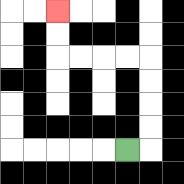{'start': '[5, 6]', 'end': '[2, 0]', 'path_directions': 'R,U,U,U,U,L,L,L,L,U,U', 'path_coordinates': '[[5, 6], [6, 6], [6, 5], [6, 4], [6, 3], [6, 2], [5, 2], [4, 2], [3, 2], [2, 2], [2, 1], [2, 0]]'}